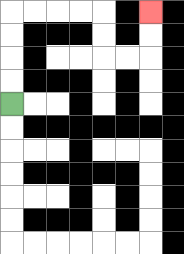{'start': '[0, 4]', 'end': '[6, 0]', 'path_directions': 'U,U,U,U,R,R,R,R,D,D,R,R,U,U', 'path_coordinates': '[[0, 4], [0, 3], [0, 2], [0, 1], [0, 0], [1, 0], [2, 0], [3, 0], [4, 0], [4, 1], [4, 2], [5, 2], [6, 2], [6, 1], [6, 0]]'}